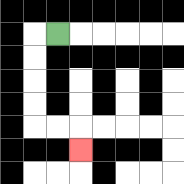{'start': '[2, 1]', 'end': '[3, 6]', 'path_directions': 'L,D,D,D,D,R,R,D', 'path_coordinates': '[[2, 1], [1, 1], [1, 2], [1, 3], [1, 4], [1, 5], [2, 5], [3, 5], [3, 6]]'}